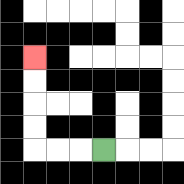{'start': '[4, 6]', 'end': '[1, 2]', 'path_directions': 'L,L,L,U,U,U,U', 'path_coordinates': '[[4, 6], [3, 6], [2, 6], [1, 6], [1, 5], [1, 4], [1, 3], [1, 2]]'}